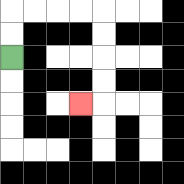{'start': '[0, 2]', 'end': '[3, 4]', 'path_directions': 'U,U,R,R,R,R,D,D,D,D,L', 'path_coordinates': '[[0, 2], [0, 1], [0, 0], [1, 0], [2, 0], [3, 0], [4, 0], [4, 1], [4, 2], [4, 3], [4, 4], [3, 4]]'}